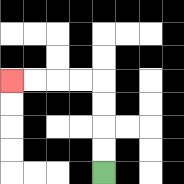{'start': '[4, 7]', 'end': '[0, 3]', 'path_directions': 'U,U,U,U,L,L,L,L', 'path_coordinates': '[[4, 7], [4, 6], [4, 5], [4, 4], [4, 3], [3, 3], [2, 3], [1, 3], [0, 3]]'}